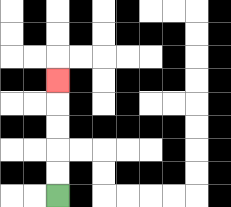{'start': '[2, 8]', 'end': '[2, 3]', 'path_directions': 'U,U,U,U,U', 'path_coordinates': '[[2, 8], [2, 7], [2, 6], [2, 5], [2, 4], [2, 3]]'}